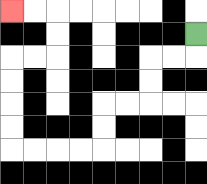{'start': '[8, 1]', 'end': '[0, 0]', 'path_directions': 'D,L,L,D,D,L,L,D,D,L,L,L,L,U,U,U,U,R,R,U,U,L,L', 'path_coordinates': '[[8, 1], [8, 2], [7, 2], [6, 2], [6, 3], [6, 4], [5, 4], [4, 4], [4, 5], [4, 6], [3, 6], [2, 6], [1, 6], [0, 6], [0, 5], [0, 4], [0, 3], [0, 2], [1, 2], [2, 2], [2, 1], [2, 0], [1, 0], [0, 0]]'}